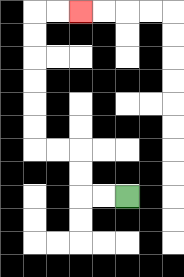{'start': '[5, 8]', 'end': '[3, 0]', 'path_directions': 'L,L,U,U,L,L,U,U,U,U,U,U,R,R', 'path_coordinates': '[[5, 8], [4, 8], [3, 8], [3, 7], [3, 6], [2, 6], [1, 6], [1, 5], [1, 4], [1, 3], [1, 2], [1, 1], [1, 0], [2, 0], [3, 0]]'}